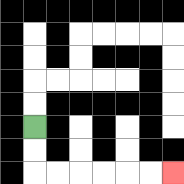{'start': '[1, 5]', 'end': '[7, 7]', 'path_directions': 'D,D,R,R,R,R,R,R', 'path_coordinates': '[[1, 5], [1, 6], [1, 7], [2, 7], [3, 7], [4, 7], [5, 7], [6, 7], [7, 7]]'}